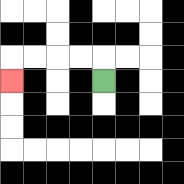{'start': '[4, 3]', 'end': '[0, 3]', 'path_directions': 'U,L,L,L,L,D', 'path_coordinates': '[[4, 3], [4, 2], [3, 2], [2, 2], [1, 2], [0, 2], [0, 3]]'}